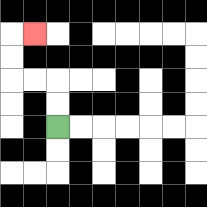{'start': '[2, 5]', 'end': '[1, 1]', 'path_directions': 'U,U,L,L,U,U,R', 'path_coordinates': '[[2, 5], [2, 4], [2, 3], [1, 3], [0, 3], [0, 2], [0, 1], [1, 1]]'}